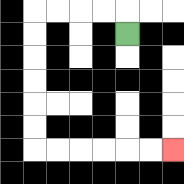{'start': '[5, 1]', 'end': '[7, 6]', 'path_directions': 'U,L,L,L,L,D,D,D,D,D,D,R,R,R,R,R,R', 'path_coordinates': '[[5, 1], [5, 0], [4, 0], [3, 0], [2, 0], [1, 0], [1, 1], [1, 2], [1, 3], [1, 4], [1, 5], [1, 6], [2, 6], [3, 6], [4, 6], [5, 6], [6, 6], [7, 6]]'}